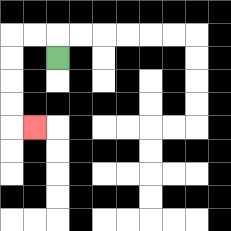{'start': '[2, 2]', 'end': '[1, 5]', 'path_directions': 'U,L,L,D,D,D,D,R', 'path_coordinates': '[[2, 2], [2, 1], [1, 1], [0, 1], [0, 2], [0, 3], [0, 4], [0, 5], [1, 5]]'}